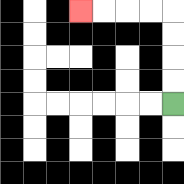{'start': '[7, 4]', 'end': '[3, 0]', 'path_directions': 'U,U,U,U,L,L,L,L', 'path_coordinates': '[[7, 4], [7, 3], [7, 2], [7, 1], [7, 0], [6, 0], [5, 0], [4, 0], [3, 0]]'}